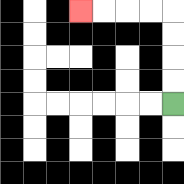{'start': '[7, 4]', 'end': '[3, 0]', 'path_directions': 'U,U,U,U,L,L,L,L', 'path_coordinates': '[[7, 4], [7, 3], [7, 2], [7, 1], [7, 0], [6, 0], [5, 0], [4, 0], [3, 0]]'}